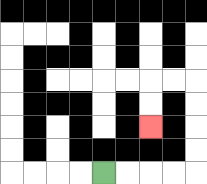{'start': '[4, 7]', 'end': '[6, 5]', 'path_directions': 'R,R,R,R,U,U,U,U,L,L,D,D', 'path_coordinates': '[[4, 7], [5, 7], [6, 7], [7, 7], [8, 7], [8, 6], [8, 5], [8, 4], [8, 3], [7, 3], [6, 3], [6, 4], [6, 5]]'}